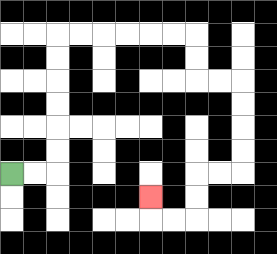{'start': '[0, 7]', 'end': '[6, 8]', 'path_directions': 'R,R,U,U,U,U,U,U,R,R,R,R,R,R,D,D,R,R,D,D,D,D,L,L,D,D,L,L,U', 'path_coordinates': '[[0, 7], [1, 7], [2, 7], [2, 6], [2, 5], [2, 4], [2, 3], [2, 2], [2, 1], [3, 1], [4, 1], [5, 1], [6, 1], [7, 1], [8, 1], [8, 2], [8, 3], [9, 3], [10, 3], [10, 4], [10, 5], [10, 6], [10, 7], [9, 7], [8, 7], [8, 8], [8, 9], [7, 9], [6, 9], [6, 8]]'}